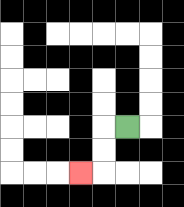{'start': '[5, 5]', 'end': '[3, 7]', 'path_directions': 'L,D,D,L', 'path_coordinates': '[[5, 5], [4, 5], [4, 6], [4, 7], [3, 7]]'}